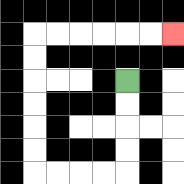{'start': '[5, 3]', 'end': '[7, 1]', 'path_directions': 'D,D,D,D,L,L,L,L,U,U,U,U,U,U,R,R,R,R,R,R', 'path_coordinates': '[[5, 3], [5, 4], [5, 5], [5, 6], [5, 7], [4, 7], [3, 7], [2, 7], [1, 7], [1, 6], [1, 5], [1, 4], [1, 3], [1, 2], [1, 1], [2, 1], [3, 1], [4, 1], [5, 1], [6, 1], [7, 1]]'}